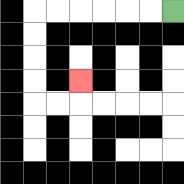{'start': '[7, 0]', 'end': '[3, 3]', 'path_directions': 'L,L,L,L,L,L,D,D,D,D,R,R,U', 'path_coordinates': '[[7, 0], [6, 0], [5, 0], [4, 0], [3, 0], [2, 0], [1, 0], [1, 1], [1, 2], [1, 3], [1, 4], [2, 4], [3, 4], [3, 3]]'}